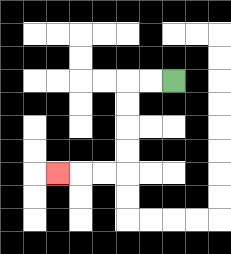{'start': '[7, 3]', 'end': '[2, 7]', 'path_directions': 'L,L,D,D,D,D,L,L,L', 'path_coordinates': '[[7, 3], [6, 3], [5, 3], [5, 4], [5, 5], [5, 6], [5, 7], [4, 7], [3, 7], [2, 7]]'}